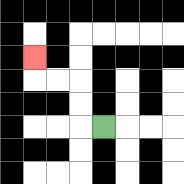{'start': '[4, 5]', 'end': '[1, 2]', 'path_directions': 'L,U,U,L,L,U', 'path_coordinates': '[[4, 5], [3, 5], [3, 4], [3, 3], [2, 3], [1, 3], [1, 2]]'}